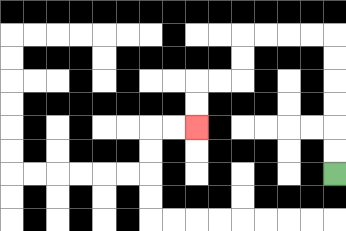{'start': '[14, 7]', 'end': '[8, 5]', 'path_directions': 'U,U,U,U,U,U,L,L,L,L,D,D,L,L,D,D', 'path_coordinates': '[[14, 7], [14, 6], [14, 5], [14, 4], [14, 3], [14, 2], [14, 1], [13, 1], [12, 1], [11, 1], [10, 1], [10, 2], [10, 3], [9, 3], [8, 3], [8, 4], [8, 5]]'}